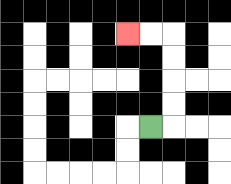{'start': '[6, 5]', 'end': '[5, 1]', 'path_directions': 'R,U,U,U,U,L,L', 'path_coordinates': '[[6, 5], [7, 5], [7, 4], [7, 3], [7, 2], [7, 1], [6, 1], [5, 1]]'}